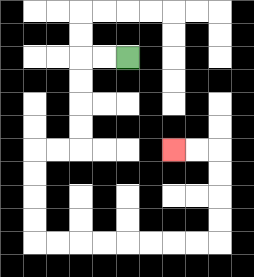{'start': '[5, 2]', 'end': '[7, 6]', 'path_directions': 'L,L,D,D,D,D,L,L,D,D,D,D,R,R,R,R,R,R,R,R,U,U,U,U,L,L', 'path_coordinates': '[[5, 2], [4, 2], [3, 2], [3, 3], [3, 4], [3, 5], [3, 6], [2, 6], [1, 6], [1, 7], [1, 8], [1, 9], [1, 10], [2, 10], [3, 10], [4, 10], [5, 10], [6, 10], [7, 10], [8, 10], [9, 10], [9, 9], [9, 8], [9, 7], [9, 6], [8, 6], [7, 6]]'}